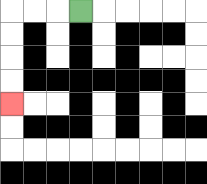{'start': '[3, 0]', 'end': '[0, 4]', 'path_directions': 'L,L,L,D,D,D,D', 'path_coordinates': '[[3, 0], [2, 0], [1, 0], [0, 0], [0, 1], [0, 2], [0, 3], [0, 4]]'}